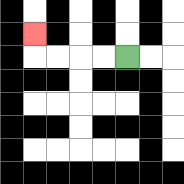{'start': '[5, 2]', 'end': '[1, 1]', 'path_directions': 'L,L,L,L,U', 'path_coordinates': '[[5, 2], [4, 2], [3, 2], [2, 2], [1, 2], [1, 1]]'}